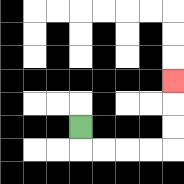{'start': '[3, 5]', 'end': '[7, 3]', 'path_directions': 'D,R,R,R,R,U,U,U', 'path_coordinates': '[[3, 5], [3, 6], [4, 6], [5, 6], [6, 6], [7, 6], [7, 5], [7, 4], [7, 3]]'}